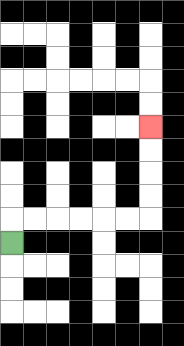{'start': '[0, 10]', 'end': '[6, 5]', 'path_directions': 'U,R,R,R,R,R,R,U,U,U,U', 'path_coordinates': '[[0, 10], [0, 9], [1, 9], [2, 9], [3, 9], [4, 9], [5, 9], [6, 9], [6, 8], [6, 7], [6, 6], [6, 5]]'}